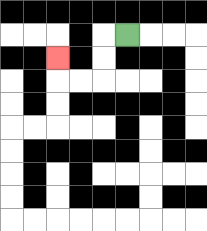{'start': '[5, 1]', 'end': '[2, 2]', 'path_directions': 'L,D,D,L,L,U', 'path_coordinates': '[[5, 1], [4, 1], [4, 2], [4, 3], [3, 3], [2, 3], [2, 2]]'}